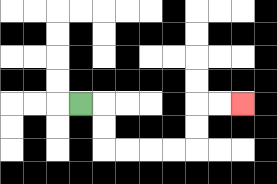{'start': '[3, 4]', 'end': '[10, 4]', 'path_directions': 'R,D,D,R,R,R,R,U,U,R,R', 'path_coordinates': '[[3, 4], [4, 4], [4, 5], [4, 6], [5, 6], [6, 6], [7, 6], [8, 6], [8, 5], [8, 4], [9, 4], [10, 4]]'}